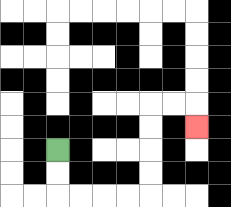{'start': '[2, 6]', 'end': '[8, 5]', 'path_directions': 'D,D,R,R,R,R,U,U,U,U,R,R,D', 'path_coordinates': '[[2, 6], [2, 7], [2, 8], [3, 8], [4, 8], [5, 8], [6, 8], [6, 7], [6, 6], [6, 5], [6, 4], [7, 4], [8, 4], [8, 5]]'}